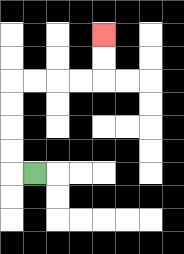{'start': '[1, 7]', 'end': '[4, 1]', 'path_directions': 'L,U,U,U,U,R,R,R,R,U,U', 'path_coordinates': '[[1, 7], [0, 7], [0, 6], [0, 5], [0, 4], [0, 3], [1, 3], [2, 3], [3, 3], [4, 3], [4, 2], [4, 1]]'}